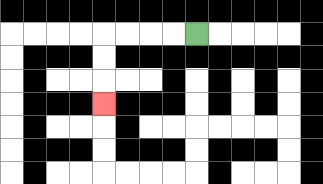{'start': '[8, 1]', 'end': '[4, 4]', 'path_directions': 'L,L,L,L,D,D,D', 'path_coordinates': '[[8, 1], [7, 1], [6, 1], [5, 1], [4, 1], [4, 2], [4, 3], [4, 4]]'}